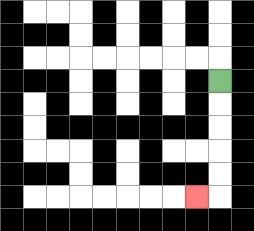{'start': '[9, 3]', 'end': '[8, 8]', 'path_directions': 'D,D,D,D,D,L', 'path_coordinates': '[[9, 3], [9, 4], [9, 5], [9, 6], [9, 7], [9, 8], [8, 8]]'}